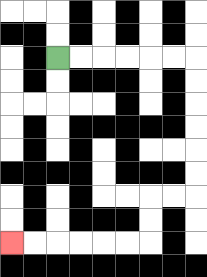{'start': '[2, 2]', 'end': '[0, 10]', 'path_directions': 'R,R,R,R,R,R,D,D,D,D,D,D,L,L,D,D,L,L,L,L,L,L', 'path_coordinates': '[[2, 2], [3, 2], [4, 2], [5, 2], [6, 2], [7, 2], [8, 2], [8, 3], [8, 4], [8, 5], [8, 6], [8, 7], [8, 8], [7, 8], [6, 8], [6, 9], [6, 10], [5, 10], [4, 10], [3, 10], [2, 10], [1, 10], [0, 10]]'}